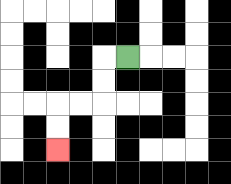{'start': '[5, 2]', 'end': '[2, 6]', 'path_directions': 'L,D,D,L,L,D,D', 'path_coordinates': '[[5, 2], [4, 2], [4, 3], [4, 4], [3, 4], [2, 4], [2, 5], [2, 6]]'}